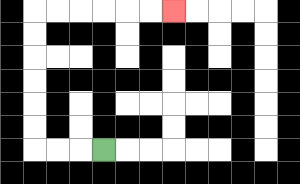{'start': '[4, 6]', 'end': '[7, 0]', 'path_directions': 'L,L,L,U,U,U,U,U,U,R,R,R,R,R,R', 'path_coordinates': '[[4, 6], [3, 6], [2, 6], [1, 6], [1, 5], [1, 4], [1, 3], [1, 2], [1, 1], [1, 0], [2, 0], [3, 0], [4, 0], [5, 0], [6, 0], [7, 0]]'}